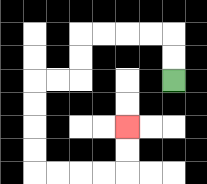{'start': '[7, 3]', 'end': '[5, 5]', 'path_directions': 'U,U,L,L,L,L,D,D,L,L,D,D,D,D,R,R,R,R,U,U', 'path_coordinates': '[[7, 3], [7, 2], [7, 1], [6, 1], [5, 1], [4, 1], [3, 1], [3, 2], [3, 3], [2, 3], [1, 3], [1, 4], [1, 5], [1, 6], [1, 7], [2, 7], [3, 7], [4, 7], [5, 7], [5, 6], [5, 5]]'}